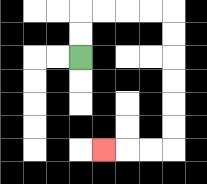{'start': '[3, 2]', 'end': '[4, 6]', 'path_directions': 'U,U,R,R,R,R,D,D,D,D,D,D,L,L,L', 'path_coordinates': '[[3, 2], [3, 1], [3, 0], [4, 0], [5, 0], [6, 0], [7, 0], [7, 1], [7, 2], [7, 3], [7, 4], [7, 5], [7, 6], [6, 6], [5, 6], [4, 6]]'}